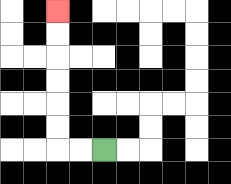{'start': '[4, 6]', 'end': '[2, 0]', 'path_directions': 'L,L,U,U,U,U,U,U', 'path_coordinates': '[[4, 6], [3, 6], [2, 6], [2, 5], [2, 4], [2, 3], [2, 2], [2, 1], [2, 0]]'}